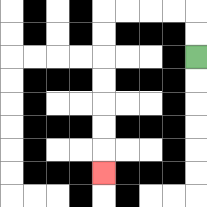{'start': '[8, 2]', 'end': '[4, 7]', 'path_directions': 'U,U,L,L,L,L,D,D,D,D,D,D,D', 'path_coordinates': '[[8, 2], [8, 1], [8, 0], [7, 0], [6, 0], [5, 0], [4, 0], [4, 1], [4, 2], [4, 3], [4, 4], [4, 5], [4, 6], [4, 7]]'}